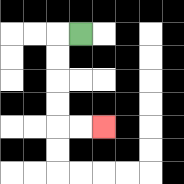{'start': '[3, 1]', 'end': '[4, 5]', 'path_directions': 'L,D,D,D,D,R,R', 'path_coordinates': '[[3, 1], [2, 1], [2, 2], [2, 3], [2, 4], [2, 5], [3, 5], [4, 5]]'}